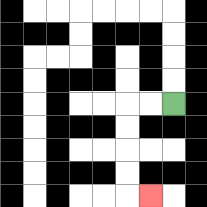{'start': '[7, 4]', 'end': '[6, 8]', 'path_directions': 'L,L,D,D,D,D,R', 'path_coordinates': '[[7, 4], [6, 4], [5, 4], [5, 5], [5, 6], [5, 7], [5, 8], [6, 8]]'}